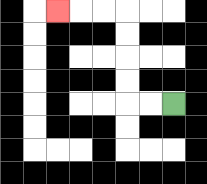{'start': '[7, 4]', 'end': '[2, 0]', 'path_directions': 'L,L,U,U,U,U,L,L,L', 'path_coordinates': '[[7, 4], [6, 4], [5, 4], [5, 3], [5, 2], [5, 1], [5, 0], [4, 0], [3, 0], [2, 0]]'}